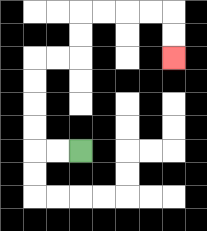{'start': '[3, 6]', 'end': '[7, 2]', 'path_directions': 'L,L,U,U,U,U,R,R,U,U,R,R,R,R,D,D', 'path_coordinates': '[[3, 6], [2, 6], [1, 6], [1, 5], [1, 4], [1, 3], [1, 2], [2, 2], [3, 2], [3, 1], [3, 0], [4, 0], [5, 0], [6, 0], [7, 0], [7, 1], [7, 2]]'}